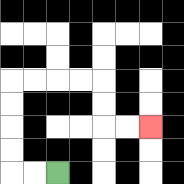{'start': '[2, 7]', 'end': '[6, 5]', 'path_directions': 'L,L,U,U,U,U,R,R,R,R,D,D,R,R', 'path_coordinates': '[[2, 7], [1, 7], [0, 7], [0, 6], [0, 5], [0, 4], [0, 3], [1, 3], [2, 3], [3, 3], [4, 3], [4, 4], [4, 5], [5, 5], [6, 5]]'}